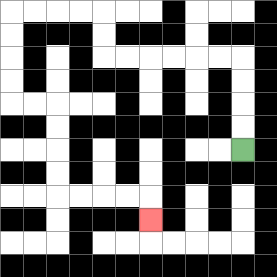{'start': '[10, 6]', 'end': '[6, 9]', 'path_directions': 'U,U,U,U,L,L,L,L,L,L,U,U,L,L,L,L,D,D,D,D,R,R,D,D,D,D,R,R,R,R,D', 'path_coordinates': '[[10, 6], [10, 5], [10, 4], [10, 3], [10, 2], [9, 2], [8, 2], [7, 2], [6, 2], [5, 2], [4, 2], [4, 1], [4, 0], [3, 0], [2, 0], [1, 0], [0, 0], [0, 1], [0, 2], [0, 3], [0, 4], [1, 4], [2, 4], [2, 5], [2, 6], [2, 7], [2, 8], [3, 8], [4, 8], [5, 8], [6, 8], [6, 9]]'}